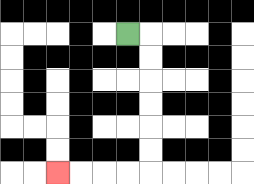{'start': '[5, 1]', 'end': '[2, 7]', 'path_directions': 'R,D,D,D,D,D,D,L,L,L,L', 'path_coordinates': '[[5, 1], [6, 1], [6, 2], [6, 3], [6, 4], [6, 5], [6, 6], [6, 7], [5, 7], [4, 7], [3, 7], [2, 7]]'}